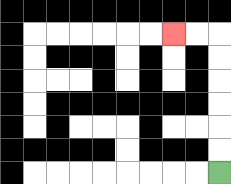{'start': '[9, 7]', 'end': '[7, 1]', 'path_directions': 'U,U,U,U,U,U,L,L', 'path_coordinates': '[[9, 7], [9, 6], [9, 5], [9, 4], [9, 3], [9, 2], [9, 1], [8, 1], [7, 1]]'}